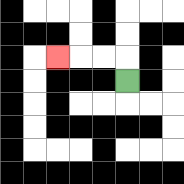{'start': '[5, 3]', 'end': '[2, 2]', 'path_directions': 'U,L,L,L', 'path_coordinates': '[[5, 3], [5, 2], [4, 2], [3, 2], [2, 2]]'}